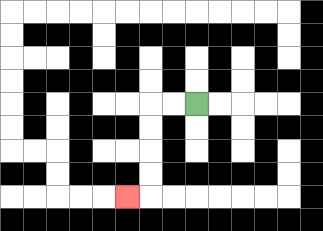{'start': '[8, 4]', 'end': '[5, 8]', 'path_directions': 'L,L,D,D,D,D,L', 'path_coordinates': '[[8, 4], [7, 4], [6, 4], [6, 5], [6, 6], [6, 7], [6, 8], [5, 8]]'}